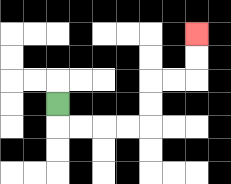{'start': '[2, 4]', 'end': '[8, 1]', 'path_directions': 'D,R,R,R,R,U,U,R,R,U,U', 'path_coordinates': '[[2, 4], [2, 5], [3, 5], [4, 5], [5, 5], [6, 5], [6, 4], [6, 3], [7, 3], [8, 3], [8, 2], [8, 1]]'}